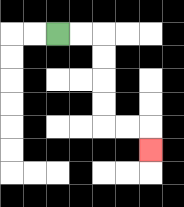{'start': '[2, 1]', 'end': '[6, 6]', 'path_directions': 'R,R,D,D,D,D,R,R,D', 'path_coordinates': '[[2, 1], [3, 1], [4, 1], [4, 2], [4, 3], [4, 4], [4, 5], [5, 5], [6, 5], [6, 6]]'}